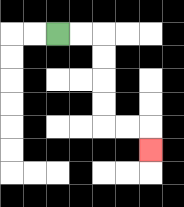{'start': '[2, 1]', 'end': '[6, 6]', 'path_directions': 'R,R,D,D,D,D,R,R,D', 'path_coordinates': '[[2, 1], [3, 1], [4, 1], [4, 2], [4, 3], [4, 4], [4, 5], [5, 5], [6, 5], [6, 6]]'}